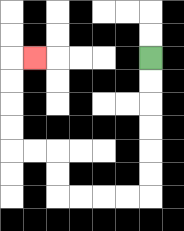{'start': '[6, 2]', 'end': '[1, 2]', 'path_directions': 'D,D,D,D,D,D,L,L,L,L,U,U,L,L,U,U,U,U,R', 'path_coordinates': '[[6, 2], [6, 3], [6, 4], [6, 5], [6, 6], [6, 7], [6, 8], [5, 8], [4, 8], [3, 8], [2, 8], [2, 7], [2, 6], [1, 6], [0, 6], [0, 5], [0, 4], [0, 3], [0, 2], [1, 2]]'}